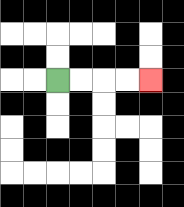{'start': '[2, 3]', 'end': '[6, 3]', 'path_directions': 'R,R,R,R', 'path_coordinates': '[[2, 3], [3, 3], [4, 3], [5, 3], [6, 3]]'}